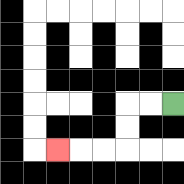{'start': '[7, 4]', 'end': '[2, 6]', 'path_directions': 'L,L,D,D,L,L,L', 'path_coordinates': '[[7, 4], [6, 4], [5, 4], [5, 5], [5, 6], [4, 6], [3, 6], [2, 6]]'}